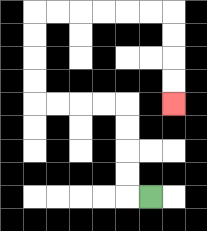{'start': '[6, 8]', 'end': '[7, 4]', 'path_directions': 'L,U,U,U,U,L,L,L,L,U,U,U,U,R,R,R,R,R,R,D,D,D,D', 'path_coordinates': '[[6, 8], [5, 8], [5, 7], [5, 6], [5, 5], [5, 4], [4, 4], [3, 4], [2, 4], [1, 4], [1, 3], [1, 2], [1, 1], [1, 0], [2, 0], [3, 0], [4, 0], [5, 0], [6, 0], [7, 0], [7, 1], [7, 2], [7, 3], [7, 4]]'}